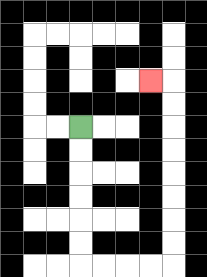{'start': '[3, 5]', 'end': '[6, 3]', 'path_directions': 'D,D,D,D,D,D,R,R,R,R,U,U,U,U,U,U,U,U,L', 'path_coordinates': '[[3, 5], [3, 6], [3, 7], [3, 8], [3, 9], [3, 10], [3, 11], [4, 11], [5, 11], [6, 11], [7, 11], [7, 10], [7, 9], [7, 8], [7, 7], [7, 6], [7, 5], [7, 4], [7, 3], [6, 3]]'}